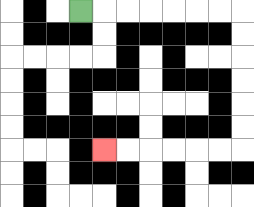{'start': '[3, 0]', 'end': '[4, 6]', 'path_directions': 'R,R,R,R,R,R,R,D,D,D,D,D,D,L,L,L,L,L,L', 'path_coordinates': '[[3, 0], [4, 0], [5, 0], [6, 0], [7, 0], [8, 0], [9, 0], [10, 0], [10, 1], [10, 2], [10, 3], [10, 4], [10, 5], [10, 6], [9, 6], [8, 6], [7, 6], [6, 6], [5, 6], [4, 6]]'}